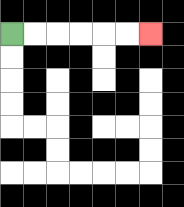{'start': '[0, 1]', 'end': '[6, 1]', 'path_directions': 'R,R,R,R,R,R', 'path_coordinates': '[[0, 1], [1, 1], [2, 1], [3, 1], [4, 1], [5, 1], [6, 1]]'}